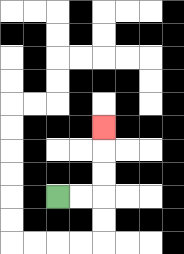{'start': '[2, 8]', 'end': '[4, 5]', 'path_directions': 'R,R,U,U,U', 'path_coordinates': '[[2, 8], [3, 8], [4, 8], [4, 7], [4, 6], [4, 5]]'}